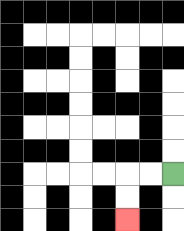{'start': '[7, 7]', 'end': '[5, 9]', 'path_directions': 'L,L,D,D', 'path_coordinates': '[[7, 7], [6, 7], [5, 7], [5, 8], [5, 9]]'}